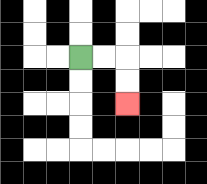{'start': '[3, 2]', 'end': '[5, 4]', 'path_directions': 'R,R,D,D', 'path_coordinates': '[[3, 2], [4, 2], [5, 2], [5, 3], [5, 4]]'}